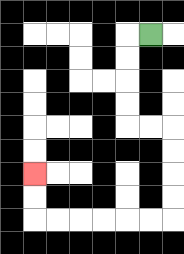{'start': '[6, 1]', 'end': '[1, 7]', 'path_directions': 'L,D,D,D,D,R,R,D,D,D,D,L,L,L,L,L,L,U,U', 'path_coordinates': '[[6, 1], [5, 1], [5, 2], [5, 3], [5, 4], [5, 5], [6, 5], [7, 5], [7, 6], [7, 7], [7, 8], [7, 9], [6, 9], [5, 9], [4, 9], [3, 9], [2, 9], [1, 9], [1, 8], [1, 7]]'}